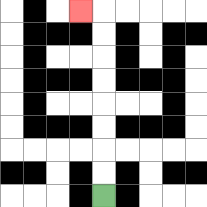{'start': '[4, 8]', 'end': '[3, 0]', 'path_directions': 'U,U,U,U,U,U,U,U,L', 'path_coordinates': '[[4, 8], [4, 7], [4, 6], [4, 5], [4, 4], [4, 3], [4, 2], [4, 1], [4, 0], [3, 0]]'}